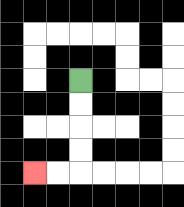{'start': '[3, 3]', 'end': '[1, 7]', 'path_directions': 'D,D,D,D,L,L', 'path_coordinates': '[[3, 3], [3, 4], [3, 5], [3, 6], [3, 7], [2, 7], [1, 7]]'}